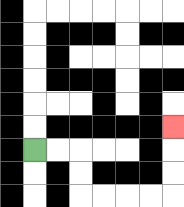{'start': '[1, 6]', 'end': '[7, 5]', 'path_directions': 'R,R,D,D,R,R,R,R,U,U,U', 'path_coordinates': '[[1, 6], [2, 6], [3, 6], [3, 7], [3, 8], [4, 8], [5, 8], [6, 8], [7, 8], [7, 7], [7, 6], [7, 5]]'}